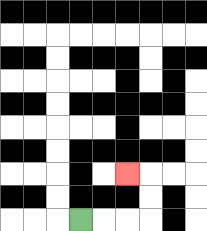{'start': '[3, 9]', 'end': '[5, 7]', 'path_directions': 'R,R,R,U,U,L', 'path_coordinates': '[[3, 9], [4, 9], [5, 9], [6, 9], [6, 8], [6, 7], [5, 7]]'}